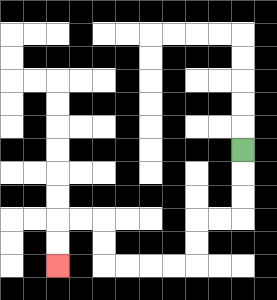{'start': '[10, 6]', 'end': '[2, 11]', 'path_directions': 'D,D,D,L,L,D,D,L,L,L,L,U,U,L,L,D,D', 'path_coordinates': '[[10, 6], [10, 7], [10, 8], [10, 9], [9, 9], [8, 9], [8, 10], [8, 11], [7, 11], [6, 11], [5, 11], [4, 11], [4, 10], [4, 9], [3, 9], [2, 9], [2, 10], [2, 11]]'}